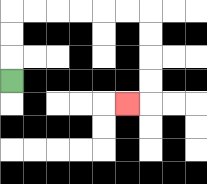{'start': '[0, 3]', 'end': '[5, 4]', 'path_directions': 'U,U,U,R,R,R,R,R,R,D,D,D,D,L', 'path_coordinates': '[[0, 3], [0, 2], [0, 1], [0, 0], [1, 0], [2, 0], [3, 0], [4, 0], [5, 0], [6, 0], [6, 1], [6, 2], [6, 3], [6, 4], [5, 4]]'}